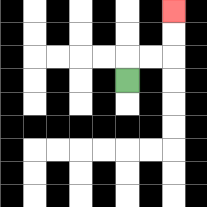{'start': '[5, 3]', 'end': '[7, 0]', 'path_directions': 'U,R,R,U,U', 'path_coordinates': '[[5, 3], [5, 2], [6, 2], [7, 2], [7, 1], [7, 0]]'}